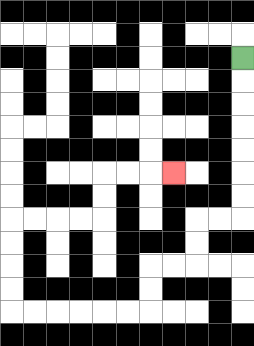{'start': '[10, 2]', 'end': '[7, 7]', 'path_directions': 'D,D,D,D,D,D,D,L,L,D,D,L,L,D,D,L,L,L,L,L,L,U,U,U,U,R,R,R,R,U,U,R,R,R', 'path_coordinates': '[[10, 2], [10, 3], [10, 4], [10, 5], [10, 6], [10, 7], [10, 8], [10, 9], [9, 9], [8, 9], [8, 10], [8, 11], [7, 11], [6, 11], [6, 12], [6, 13], [5, 13], [4, 13], [3, 13], [2, 13], [1, 13], [0, 13], [0, 12], [0, 11], [0, 10], [0, 9], [1, 9], [2, 9], [3, 9], [4, 9], [4, 8], [4, 7], [5, 7], [6, 7], [7, 7]]'}